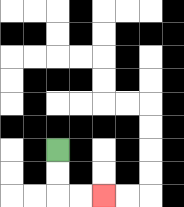{'start': '[2, 6]', 'end': '[4, 8]', 'path_directions': 'D,D,R,R', 'path_coordinates': '[[2, 6], [2, 7], [2, 8], [3, 8], [4, 8]]'}